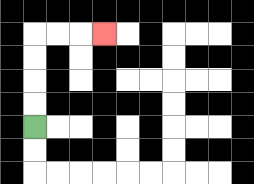{'start': '[1, 5]', 'end': '[4, 1]', 'path_directions': 'U,U,U,U,R,R,R', 'path_coordinates': '[[1, 5], [1, 4], [1, 3], [1, 2], [1, 1], [2, 1], [3, 1], [4, 1]]'}